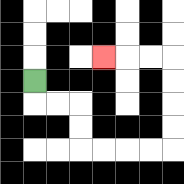{'start': '[1, 3]', 'end': '[4, 2]', 'path_directions': 'D,R,R,D,D,R,R,R,R,U,U,U,U,L,L,L', 'path_coordinates': '[[1, 3], [1, 4], [2, 4], [3, 4], [3, 5], [3, 6], [4, 6], [5, 6], [6, 6], [7, 6], [7, 5], [7, 4], [7, 3], [7, 2], [6, 2], [5, 2], [4, 2]]'}